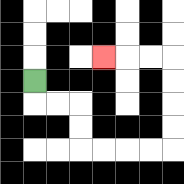{'start': '[1, 3]', 'end': '[4, 2]', 'path_directions': 'D,R,R,D,D,R,R,R,R,U,U,U,U,L,L,L', 'path_coordinates': '[[1, 3], [1, 4], [2, 4], [3, 4], [3, 5], [3, 6], [4, 6], [5, 6], [6, 6], [7, 6], [7, 5], [7, 4], [7, 3], [7, 2], [6, 2], [5, 2], [4, 2]]'}